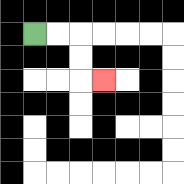{'start': '[1, 1]', 'end': '[4, 3]', 'path_directions': 'R,R,D,D,R', 'path_coordinates': '[[1, 1], [2, 1], [3, 1], [3, 2], [3, 3], [4, 3]]'}